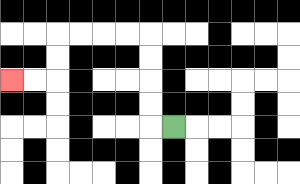{'start': '[7, 5]', 'end': '[0, 3]', 'path_directions': 'L,U,U,U,U,L,L,L,L,D,D,L,L', 'path_coordinates': '[[7, 5], [6, 5], [6, 4], [6, 3], [6, 2], [6, 1], [5, 1], [4, 1], [3, 1], [2, 1], [2, 2], [2, 3], [1, 3], [0, 3]]'}